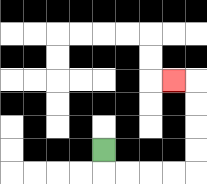{'start': '[4, 6]', 'end': '[7, 3]', 'path_directions': 'D,R,R,R,R,U,U,U,U,L', 'path_coordinates': '[[4, 6], [4, 7], [5, 7], [6, 7], [7, 7], [8, 7], [8, 6], [8, 5], [8, 4], [8, 3], [7, 3]]'}